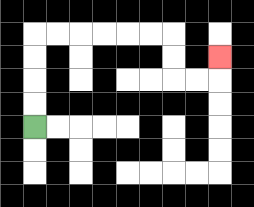{'start': '[1, 5]', 'end': '[9, 2]', 'path_directions': 'U,U,U,U,R,R,R,R,R,R,D,D,R,R,U', 'path_coordinates': '[[1, 5], [1, 4], [1, 3], [1, 2], [1, 1], [2, 1], [3, 1], [4, 1], [5, 1], [6, 1], [7, 1], [7, 2], [7, 3], [8, 3], [9, 3], [9, 2]]'}